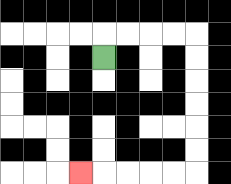{'start': '[4, 2]', 'end': '[3, 7]', 'path_directions': 'U,R,R,R,R,D,D,D,D,D,D,L,L,L,L,L', 'path_coordinates': '[[4, 2], [4, 1], [5, 1], [6, 1], [7, 1], [8, 1], [8, 2], [8, 3], [8, 4], [8, 5], [8, 6], [8, 7], [7, 7], [6, 7], [5, 7], [4, 7], [3, 7]]'}